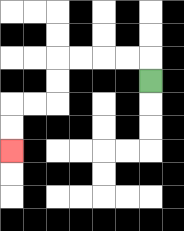{'start': '[6, 3]', 'end': '[0, 6]', 'path_directions': 'U,L,L,L,L,D,D,L,L,D,D', 'path_coordinates': '[[6, 3], [6, 2], [5, 2], [4, 2], [3, 2], [2, 2], [2, 3], [2, 4], [1, 4], [0, 4], [0, 5], [0, 6]]'}